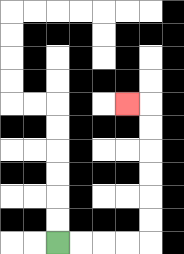{'start': '[2, 10]', 'end': '[5, 4]', 'path_directions': 'R,R,R,R,U,U,U,U,U,U,L', 'path_coordinates': '[[2, 10], [3, 10], [4, 10], [5, 10], [6, 10], [6, 9], [6, 8], [6, 7], [6, 6], [6, 5], [6, 4], [5, 4]]'}